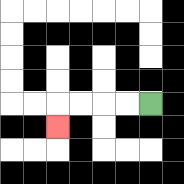{'start': '[6, 4]', 'end': '[2, 5]', 'path_directions': 'L,L,L,L,D', 'path_coordinates': '[[6, 4], [5, 4], [4, 4], [3, 4], [2, 4], [2, 5]]'}